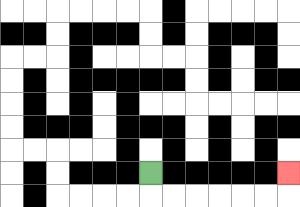{'start': '[6, 7]', 'end': '[12, 7]', 'path_directions': 'D,R,R,R,R,R,R,U', 'path_coordinates': '[[6, 7], [6, 8], [7, 8], [8, 8], [9, 8], [10, 8], [11, 8], [12, 8], [12, 7]]'}